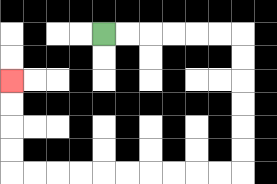{'start': '[4, 1]', 'end': '[0, 3]', 'path_directions': 'R,R,R,R,R,R,D,D,D,D,D,D,L,L,L,L,L,L,L,L,L,L,U,U,U,U', 'path_coordinates': '[[4, 1], [5, 1], [6, 1], [7, 1], [8, 1], [9, 1], [10, 1], [10, 2], [10, 3], [10, 4], [10, 5], [10, 6], [10, 7], [9, 7], [8, 7], [7, 7], [6, 7], [5, 7], [4, 7], [3, 7], [2, 7], [1, 7], [0, 7], [0, 6], [0, 5], [0, 4], [0, 3]]'}